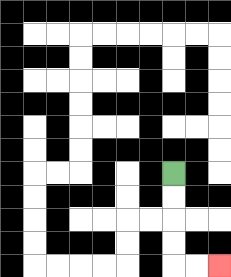{'start': '[7, 7]', 'end': '[9, 11]', 'path_directions': 'D,D,D,D,R,R', 'path_coordinates': '[[7, 7], [7, 8], [7, 9], [7, 10], [7, 11], [8, 11], [9, 11]]'}